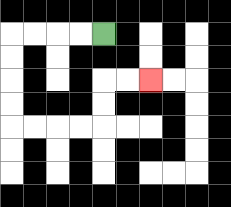{'start': '[4, 1]', 'end': '[6, 3]', 'path_directions': 'L,L,L,L,D,D,D,D,R,R,R,R,U,U,R,R', 'path_coordinates': '[[4, 1], [3, 1], [2, 1], [1, 1], [0, 1], [0, 2], [0, 3], [0, 4], [0, 5], [1, 5], [2, 5], [3, 5], [4, 5], [4, 4], [4, 3], [5, 3], [6, 3]]'}